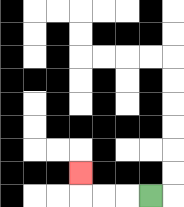{'start': '[6, 8]', 'end': '[3, 7]', 'path_directions': 'L,L,L,U', 'path_coordinates': '[[6, 8], [5, 8], [4, 8], [3, 8], [3, 7]]'}